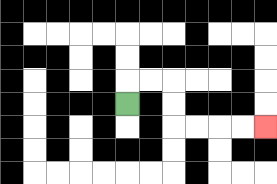{'start': '[5, 4]', 'end': '[11, 5]', 'path_directions': 'U,R,R,D,D,R,R,R,R', 'path_coordinates': '[[5, 4], [5, 3], [6, 3], [7, 3], [7, 4], [7, 5], [8, 5], [9, 5], [10, 5], [11, 5]]'}